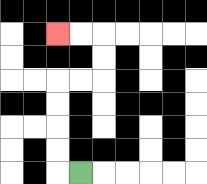{'start': '[3, 7]', 'end': '[2, 1]', 'path_directions': 'L,U,U,U,U,R,R,U,U,L,L', 'path_coordinates': '[[3, 7], [2, 7], [2, 6], [2, 5], [2, 4], [2, 3], [3, 3], [4, 3], [4, 2], [4, 1], [3, 1], [2, 1]]'}